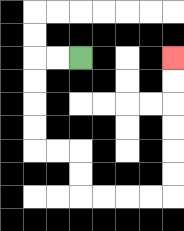{'start': '[3, 2]', 'end': '[7, 2]', 'path_directions': 'L,L,D,D,D,D,R,R,D,D,R,R,R,R,U,U,U,U,U,U', 'path_coordinates': '[[3, 2], [2, 2], [1, 2], [1, 3], [1, 4], [1, 5], [1, 6], [2, 6], [3, 6], [3, 7], [3, 8], [4, 8], [5, 8], [6, 8], [7, 8], [7, 7], [7, 6], [7, 5], [7, 4], [7, 3], [7, 2]]'}